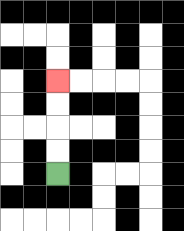{'start': '[2, 7]', 'end': '[2, 3]', 'path_directions': 'U,U,U,U', 'path_coordinates': '[[2, 7], [2, 6], [2, 5], [2, 4], [2, 3]]'}